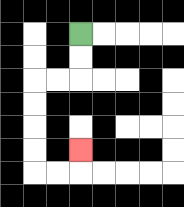{'start': '[3, 1]', 'end': '[3, 6]', 'path_directions': 'D,D,L,L,D,D,D,D,R,R,U', 'path_coordinates': '[[3, 1], [3, 2], [3, 3], [2, 3], [1, 3], [1, 4], [1, 5], [1, 6], [1, 7], [2, 7], [3, 7], [3, 6]]'}